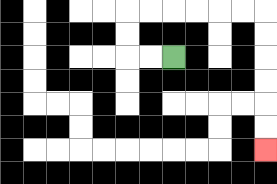{'start': '[7, 2]', 'end': '[11, 6]', 'path_directions': 'L,L,U,U,R,R,R,R,R,R,D,D,D,D,D,D', 'path_coordinates': '[[7, 2], [6, 2], [5, 2], [5, 1], [5, 0], [6, 0], [7, 0], [8, 0], [9, 0], [10, 0], [11, 0], [11, 1], [11, 2], [11, 3], [11, 4], [11, 5], [11, 6]]'}